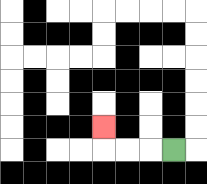{'start': '[7, 6]', 'end': '[4, 5]', 'path_directions': 'L,L,L,U', 'path_coordinates': '[[7, 6], [6, 6], [5, 6], [4, 6], [4, 5]]'}